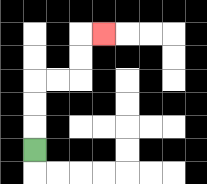{'start': '[1, 6]', 'end': '[4, 1]', 'path_directions': 'U,U,U,R,R,U,U,R', 'path_coordinates': '[[1, 6], [1, 5], [1, 4], [1, 3], [2, 3], [3, 3], [3, 2], [3, 1], [4, 1]]'}